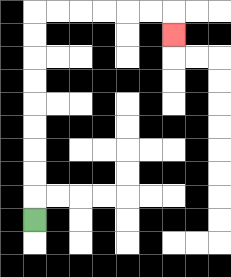{'start': '[1, 9]', 'end': '[7, 1]', 'path_directions': 'U,U,U,U,U,U,U,U,U,R,R,R,R,R,R,D', 'path_coordinates': '[[1, 9], [1, 8], [1, 7], [1, 6], [1, 5], [1, 4], [1, 3], [1, 2], [1, 1], [1, 0], [2, 0], [3, 0], [4, 0], [5, 0], [6, 0], [7, 0], [7, 1]]'}